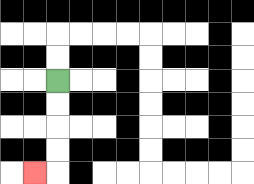{'start': '[2, 3]', 'end': '[1, 7]', 'path_directions': 'D,D,D,D,L', 'path_coordinates': '[[2, 3], [2, 4], [2, 5], [2, 6], [2, 7], [1, 7]]'}